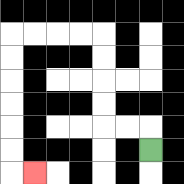{'start': '[6, 6]', 'end': '[1, 7]', 'path_directions': 'U,L,L,U,U,U,U,L,L,L,L,D,D,D,D,D,D,R', 'path_coordinates': '[[6, 6], [6, 5], [5, 5], [4, 5], [4, 4], [4, 3], [4, 2], [4, 1], [3, 1], [2, 1], [1, 1], [0, 1], [0, 2], [0, 3], [0, 4], [0, 5], [0, 6], [0, 7], [1, 7]]'}